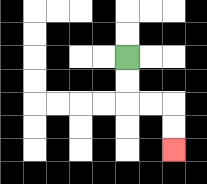{'start': '[5, 2]', 'end': '[7, 6]', 'path_directions': 'D,D,R,R,D,D', 'path_coordinates': '[[5, 2], [5, 3], [5, 4], [6, 4], [7, 4], [7, 5], [7, 6]]'}